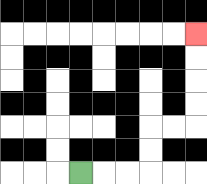{'start': '[3, 7]', 'end': '[8, 1]', 'path_directions': 'R,R,R,U,U,R,R,U,U,U,U', 'path_coordinates': '[[3, 7], [4, 7], [5, 7], [6, 7], [6, 6], [6, 5], [7, 5], [8, 5], [8, 4], [8, 3], [8, 2], [8, 1]]'}